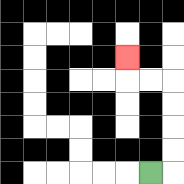{'start': '[6, 7]', 'end': '[5, 2]', 'path_directions': 'R,U,U,U,U,L,L,U', 'path_coordinates': '[[6, 7], [7, 7], [7, 6], [7, 5], [7, 4], [7, 3], [6, 3], [5, 3], [5, 2]]'}